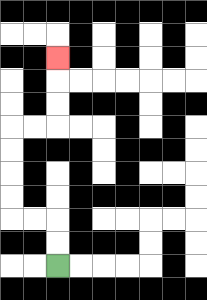{'start': '[2, 11]', 'end': '[2, 2]', 'path_directions': 'U,U,L,L,U,U,U,U,R,R,U,U,U', 'path_coordinates': '[[2, 11], [2, 10], [2, 9], [1, 9], [0, 9], [0, 8], [0, 7], [0, 6], [0, 5], [1, 5], [2, 5], [2, 4], [2, 3], [2, 2]]'}